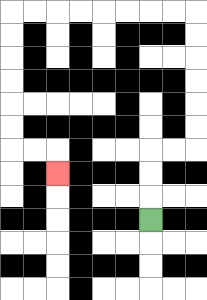{'start': '[6, 9]', 'end': '[2, 7]', 'path_directions': 'U,U,U,R,R,U,U,U,U,U,U,L,L,L,L,L,L,L,L,D,D,D,D,D,D,R,R,D', 'path_coordinates': '[[6, 9], [6, 8], [6, 7], [6, 6], [7, 6], [8, 6], [8, 5], [8, 4], [8, 3], [8, 2], [8, 1], [8, 0], [7, 0], [6, 0], [5, 0], [4, 0], [3, 0], [2, 0], [1, 0], [0, 0], [0, 1], [0, 2], [0, 3], [0, 4], [0, 5], [0, 6], [1, 6], [2, 6], [2, 7]]'}